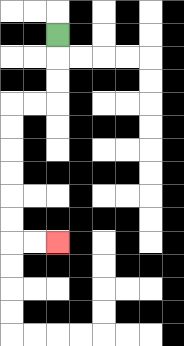{'start': '[2, 1]', 'end': '[2, 10]', 'path_directions': 'D,D,D,L,L,D,D,D,D,D,D,R,R', 'path_coordinates': '[[2, 1], [2, 2], [2, 3], [2, 4], [1, 4], [0, 4], [0, 5], [0, 6], [0, 7], [0, 8], [0, 9], [0, 10], [1, 10], [2, 10]]'}